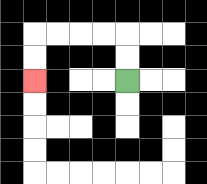{'start': '[5, 3]', 'end': '[1, 3]', 'path_directions': 'U,U,L,L,L,L,D,D', 'path_coordinates': '[[5, 3], [5, 2], [5, 1], [4, 1], [3, 1], [2, 1], [1, 1], [1, 2], [1, 3]]'}